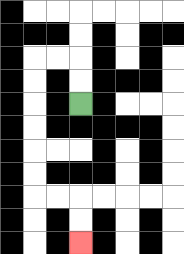{'start': '[3, 4]', 'end': '[3, 10]', 'path_directions': 'U,U,L,L,D,D,D,D,D,D,R,R,D,D', 'path_coordinates': '[[3, 4], [3, 3], [3, 2], [2, 2], [1, 2], [1, 3], [1, 4], [1, 5], [1, 6], [1, 7], [1, 8], [2, 8], [3, 8], [3, 9], [3, 10]]'}